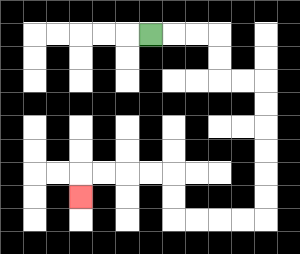{'start': '[6, 1]', 'end': '[3, 8]', 'path_directions': 'R,R,R,D,D,R,R,D,D,D,D,D,D,L,L,L,L,U,U,L,L,L,L,D', 'path_coordinates': '[[6, 1], [7, 1], [8, 1], [9, 1], [9, 2], [9, 3], [10, 3], [11, 3], [11, 4], [11, 5], [11, 6], [11, 7], [11, 8], [11, 9], [10, 9], [9, 9], [8, 9], [7, 9], [7, 8], [7, 7], [6, 7], [5, 7], [4, 7], [3, 7], [3, 8]]'}